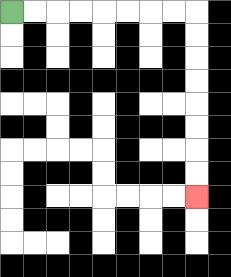{'start': '[0, 0]', 'end': '[8, 8]', 'path_directions': 'R,R,R,R,R,R,R,R,D,D,D,D,D,D,D,D', 'path_coordinates': '[[0, 0], [1, 0], [2, 0], [3, 0], [4, 0], [5, 0], [6, 0], [7, 0], [8, 0], [8, 1], [8, 2], [8, 3], [8, 4], [8, 5], [8, 6], [8, 7], [8, 8]]'}